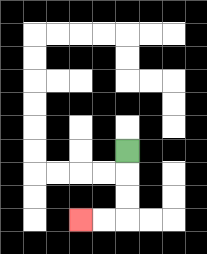{'start': '[5, 6]', 'end': '[3, 9]', 'path_directions': 'D,D,D,L,L', 'path_coordinates': '[[5, 6], [5, 7], [5, 8], [5, 9], [4, 9], [3, 9]]'}